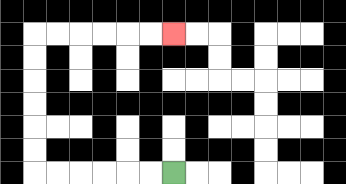{'start': '[7, 7]', 'end': '[7, 1]', 'path_directions': 'L,L,L,L,L,L,U,U,U,U,U,U,R,R,R,R,R,R', 'path_coordinates': '[[7, 7], [6, 7], [5, 7], [4, 7], [3, 7], [2, 7], [1, 7], [1, 6], [1, 5], [1, 4], [1, 3], [1, 2], [1, 1], [2, 1], [3, 1], [4, 1], [5, 1], [6, 1], [7, 1]]'}